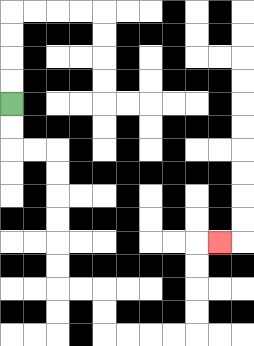{'start': '[0, 4]', 'end': '[9, 10]', 'path_directions': 'D,D,R,R,D,D,D,D,D,D,R,R,D,D,R,R,R,R,U,U,U,U,R', 'path_coordinates': '[[0, 4], [0, 5], [0, 6], [1, 6], [2, 6], [2, 7], [2, 8], [2, 9], [2, 10], [2, 11], [2, 12], [3, 12], [4, 12], [4, 13], [4, 14], [5, 14], [6, 14], [7, 14], [8, 14], [8, 13], [8, 12], [8, 11], [8, 10], [9, 10]]'}